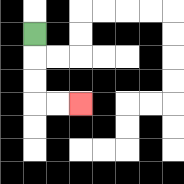{'start': '[1, 1]', 'end': '[3, 4]', 'path_directions': 'D,D,D,R,R', 'path_coordinates': '[[1, 1], [1, 2], [1, 3], [1, 4], [2, 4], [3, 4]]'}